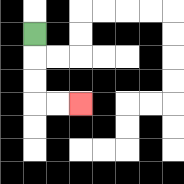{'start': '[1, 1]', 'end': '[3, 4]', 'path_directions': 'D,D,D,R,R', 'path_coordinates': '[[1, 1], [1, 2], [1, 3], [1, 4], [2, 4], [3, 4]]'}